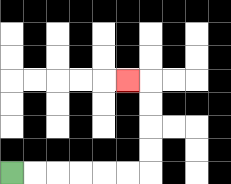{'start': '[0, 7]', 'end': '[5, 3]', 'path_directions': 'R,R,R,R,R,R,U,U,U,U,L', 'path_coordinates': '[[0, 7], [1, 7], [2, 7], [3, 7], [4, 7], [5, 7], [6, 7], [6, 6], [6, 5], [6, 4], [6, 3], [5, 3]]'}